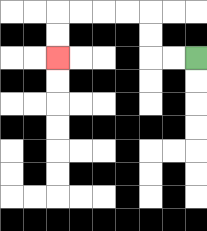{'start': '[8, 2]', 'end': '[2, 2]', 'path_directions': 'L,L,U,U,L,L,L,L,D,D', 'path_coordinates': '[[8, 2], [7, 2], [6, 2], [6, 1], [6, 0], [5, 0], [4, 0], [3, 0], [2, 0], [2, 1], [2, 2]]'}